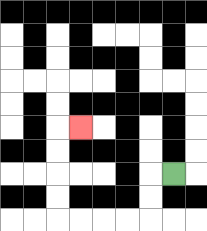{'start': '[7, 7]', 'end': '[3, 5]', 'path_directions': 'L,D,D,L,L,L,L,U,U,U,U,R', 'path_coordinates': '[[7, 7], [6, 7], [6, 8], [6, 9], [5, 9], [4, 9], [3, 9], [2, 9], [2, 8], [2, 7], [2, 6], [2, 5], [3, 5]]'}